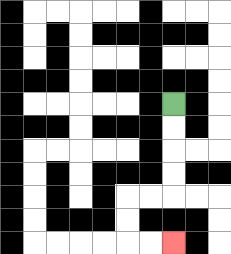{'start': '[7, 4]', 'end': '[7, 10]', 'path_directions': 'D,D,D,D,L,L,D,D,R,R', 'path_coordinates': '[[7, 4], [7, 5], [7, 6], [7, 7], [7, 8], [6, 8], [5, 8], [5, 9], [5, 10], [6, 10], [7, 10]]'}